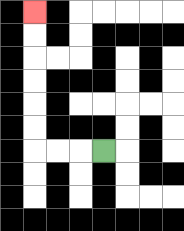{'start': '[4, 6]', 'end': '[1, 0]', 'path_directions': 'L,L,L,U,U,U,U,U,U', 'path_coordinates': '[[4, 6], [3, 6], [2, 6], [1, 6], [1, 5], [1, 4], [1, 3], [1, 2], [1, 1], [1, 0]]'}